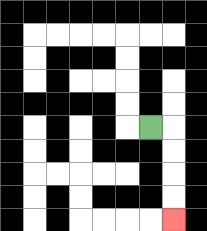{'start': '[6, 5]', 'end': '[7, 9]', 'path_directions': 'R,D,D,D,D', 'path_coordinates': '[[6, 5], [7, 5], [7, 6], [7, 7], [7, 8], [7, 9]]'}